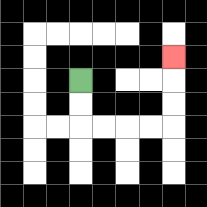{'start': '[3, 3]', 'end': '[7, 2]', 'path_directions': 'D,D,R,R,R,R,U,U,U', 'path_coordinates': '[[3, 3], [3, 4], [3, 5], [4, 5], [5, 5], [6, 5], [7, 5], [7, 4], [7, 3], [7, 2]]'}